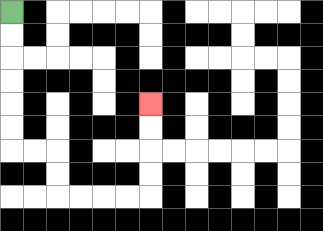{'start': '[0, 0]', 'end': '[6, 4]', 'path_directions': 'D,D,D,D,D,D,R,R,D,D,R,R,R,R,U,U,U,U', 'path_coordinates': '[[0, 0], [0, 1], [0, 2], [0, 3], [0, 4], [0, 5], [0, 6], [1, 6], [2, 6], [2, 7], [2, 8], [3, 8], [4, 8], [5, 8], [6, 8], [6, 7], [6, 6], [6, 5], [6, 4]]'}